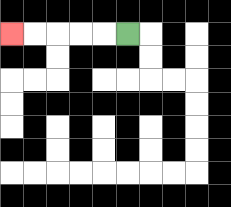{'start': '[5, 1]', 'end': '[0, 1]', 'path_directions': 'L,L,L,L,L', 'path_coordinates': '[[5, 1], [4, 1], [3, 1], [2, 1], [1, 1], [0, 1]]'}